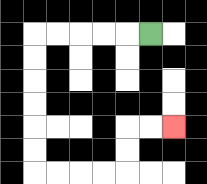{'start': '[6, 1]', 'end': '[7, 5]', 'path_directions': 'L,L,L,L,L,D,D,D,D,D,D,R,R,R,R,U,U,R,R', 'path_coordinates': '[[6, 1], [5, 1], [4, 1], [3, 1], [2, 1], [1, 1], [1, 2], [1, 3], [1, 4], [1, 5], [1, 6], [1, 7], [2, 7], [3, 7], [4, 7], [5, 7], [5, 6], [5, 5], [6, 5], [7, 5]]'}